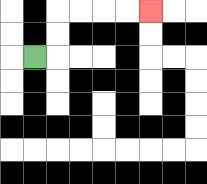{'start': '[1, 2]', 'end': '[6, 0]', 'path_directions': 'R,U,U,R,R,R,R', 'path_coordinates': '[[1, 2], [2, 2], [2, 1], [2, 0], [3, 0], [4, 0], [5, 0], [6, 0]]'}